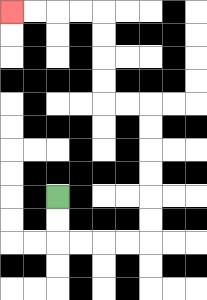{'start': '[2, 8]', 'end': '[0, 0]', 'path_directions': 'D,D,R,R,R,R,U,U,U,U,U,U,L,L,U,U,U,U,L,L,L,L', 'path_coordinates': '[[2, 8], [2, 9], [2, 10], [3, 10], [4, 10], [5, 10], [6, 10], [6, 9], [6, 8], [6, 7], [6, 6], [6, 5], [6, 4], [5, 4], [4, 4], [4, 3], [4, 2], [4, 1], [4, 0], [3, 0], [2, 0], [1, 0], [0, 0]]'}